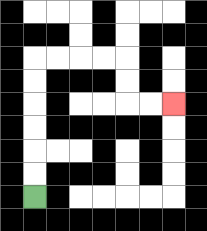{'start': '[1, 8]', 'end': '[7, 4]', 'path_directions': 'U,U,U,U,U,U,R,R,R,R,D,D,R,R', 'path_coordinates': '[[1, 8], [1, 7], [1, 6], [1, 5], [1, 4], [1, 3], [1, 2], [2, 2], [3, 2], [4, 2], [5, 2], [5, 3], [5, 4], [6, 4], [7, 4]]'}